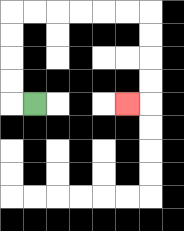{'start': '[1, 4]', 'end': '[5, 4]', 'path_directions': 'L,U,U,U,U,R,R,R,R,R,R,D,D,D,D,L', 'path_coordinates': '[[1, 4], [0, 4], [0, 3], [0, 2], [0, 1], [0, 0], [1, 0], [2, 0], [3, 0], [4, 0], [5, 0], [6, 0], [6, 1], [6, 2], [6, 3], [6, 4], [5, 4]]'}